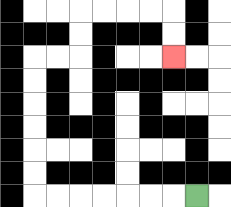{'start': '[8, 8]', 'end': '[7, 2]', 'path_directions': 'L,L,L,L,L,L,L,U,U,U,U,U,U,R,R,U,U,R,R,R,R,D,D', 'path_coordinates': '[[8, 8], [7, 8], [6, 8], [5, 8], [4, 8], [3, 8], [2, 8], [1, 8], [1, 7], [1, 6], [1, 5], [1, 4], [1, 3], [1, 2], [2, 2], [3, 2], [3, 1], [3, 0], [4, 0], [5, 0], [6, 0], [7, 0], [7, 1], [7, 2]]'}